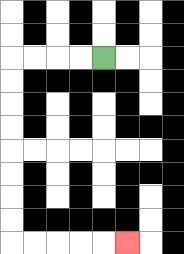{'start': '[4, 2]', 'end': '[5, 10]', 'path_directions': 'L,L,L,L,D,D,D,D,D,D,D,D,R,R,R,R,R', 'path_coordinates': '[[4, 2], [3, 2], [2, 2], [1, 2], [0, 2], [0, 3], [0, 4], [0, 5], [0, 6], [0, 7], [0, 8], [0, 9], [0, 10], [1, 10], [2, 10], [3, 10], [4, 10], [5, 10]]'}